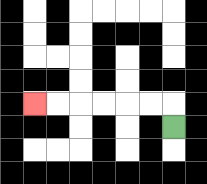{'start': '[7, 5]', 'end': '[1, 4]', 'path_directions': 'U,L,L,L,L,L,L', 'path_coordinates': '[[7, 5], [7, 4], [6, 4], [5, 4], [4, 4], [3, 4], [2, 4], [1, 4]]'}